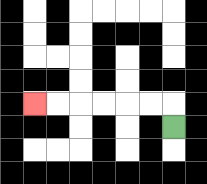{'start': '[7, 5]', 'end': '[1, 4]', 'path_directions': 'U,L,L,L,L,L,L', 'path_coordinates': '[[7, 5], [7, 4], [6, 4], [5, 4], [4, 4], [3, 4], [2, 4], [1, 4]]'}